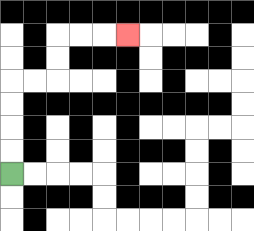{'start': '[0, 7]', 'end': '[5, 1]', 'path_directions': 'U,U,U,U,R,R,U,U,R,R,R', 'path_coordinates': '[[0, 7], [0, 6], [0, 5], [0, 4], [0, 3], [1, 3], [2, 3], [2, 2], [2, 1], [3, 1], [4, 1], [5, 1]]'}